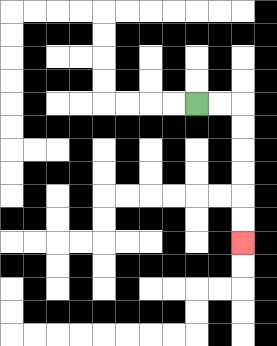{'start': '[8, 4]', 'end': '[10, 10]', 'path_directions': 'R,R,D,D,D,D,D,D', 'path_coordinates': '[[8, 4], [9, 4], [10, 4], [10, 5], [10, 6], [10, 7], [10, 8], [10, 9], [10, 10]]'}